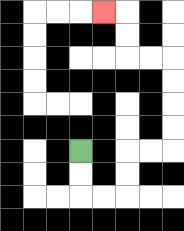{'start': '[3, 6]', 'end': '[4, 0]', 'path_directions': 'D,D,R,R,U,U,R,R,U,U,U,U,L,L,U,U,L', 'path_coordinates': '[[3, 6], [3, 7], [3, 8], [4, 8], [5, 8], [5, 7], [5, 6], [6, 6], [7, 6], [7, 5], [7, 4], [7, 3], [7, 2], [6, 2], [5, 2], [5, 1], [5, 0], [4, 0]]'}